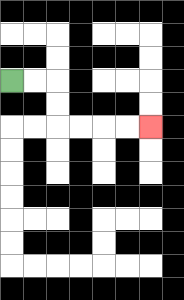{'start': '[0, 3]', 'end': '[6, 5]', 'path_directions': 'R,R,D,D,R,R,R,R', 'path_coordinates': '[[0, 3], [1, 3], [2, 3], [2, 4], [2, 5], [3, 5], [4, 5], [5, 5], [6, 5]]'}